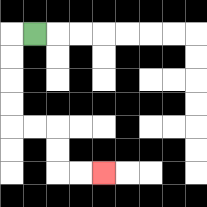{'start': '[1, 1]', 'end': '[4, 7]', 'path_directions': 'L,D,D,D,D,R,R,D,D,R,R', 'path_coordinates': '[[1, 1], [0, 1], [0, 2], [0, 3], [0, 4], [0, 5], [1, 5], [2, 5], [2, 6], [2, 7], [3, 7], [4, 7]]'}